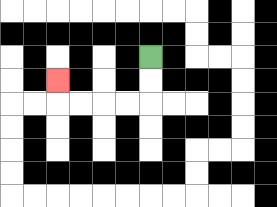{'start': '[6, 2]', 'end': '[2, 3]', 'path_directions': 'D,D,L,L,L,L,U', 'path_coordinates': '[[6, 2], [6, 3], [6, 4], [5, 4], [4, 4], [3, 4], [2, 4], [2, 3]]'}